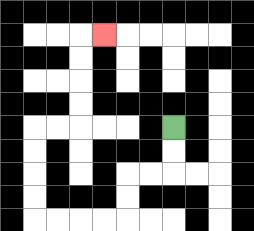{'start': '[7, 5]', 'end': '[4, 1]', 'path_directions': 'D,D,L,L,D,D,L,L,L,L,U,U,U,U,R,R,U,U,U,U,R', 'path_coordinates': '[[7, 5], [7, 6], [7, 7], [6, 7], [5, 7], [5, 8], [5, 9], [4, 9], [3, 9], [2, 9], [1, 9], [1, 8], [1, 7], [1, 6], [1, 5], [2, 5], [3, 5], [3, 4], [3, 3], [3, 2], [3, 1], [4, 1]]'}